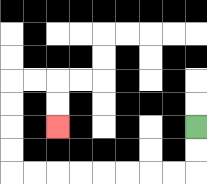{'start': '[8, 5]', 'end': '[2, 5]', 'path_directions': 'D,D,L,L,L,L,L,L,L,L,U,U,U,U,R,R,D,D', 'path_coordinates': '[[8, 5], [8, 6], [8, 7], [7, 7], [6, 7], [5, 7], [4, 7], [3, 7], [2, 7], [1, 7], [0, 7], [0, 6], [0, 5], [0, 4], [0, 3], [1, 3], [2, 3], [2, 4], [2, 5]]'}